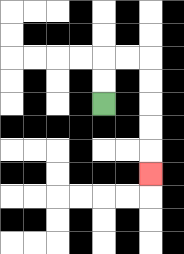{'start': '[4, 4]', 'end': '[6, 7]', 'path_directions': 'U,U,R,R,D,D,D,D,D', 'path_coordinates': '[[4, 4], [4, 3], [4, 2], [5, 2], [6, 2], [6, 3], [6, 4], [6, 5], [6, 6], [6, 7]]'}